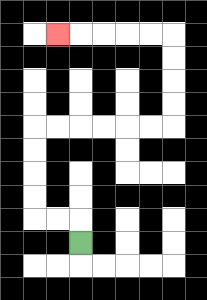{'start': '[3, 10]', 'end': '[2, 1]', 'path_directions': 'U,L,L,U,U,U,U,R,R,R,R,R,R,U,U,U,U,L,L,L,L,L', 'path_coordinates': '[[3, 10], [3, 9], [2, 9], [1, 9], [1, 8], [1, 7], [1, 6], [1, 5], [2, 5], [3, 5], [4, 5], [5, 5], [6, 5], [7, 5], [7, 4], [7, 3], [7, 2], [7, 1], [6, 1], [5, 1], [4, 1], [3, 1], [2, 1]]'}